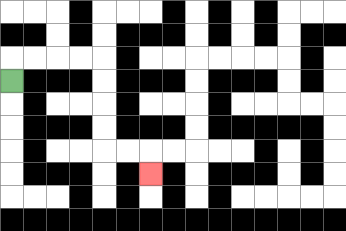{'start': '[0, 3]', 'end': '[6, 7]', 'path_directions': 'U,R,R,R,R,D,D,D,D,R,R,D', 'path_coordinates': '[[0, 3], [0, 2], [1, 2], [2, 2], [3, 2], [4, 2], [4, 3], [4, 4], [4, 5], [4, 6], [5, 6], [6, 6], [6, 7]]'}